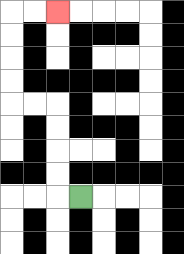{'start': '[3, 8]', 'end': '[2, 0]', 'path_directions': 'L,U,U,U,U,L,L,U,U,U,U,R,R', 'path_coordinates': '[[3, 8], [2, 8], [2, 7], [2, 6], [2, 5], [2, 4], [1, 4], [0, 4], [0, 3], [0, 2], [0, 1], [0, 0], [1, 0], [2, 0]]'}